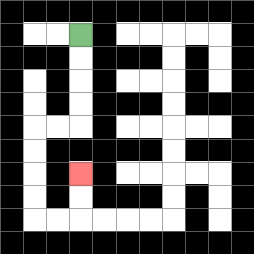{'start': '[3, 1]', 'end': '[3, 7]', 'path_directions': 'D,D,D,D,L,L,D,D,D,D,R,R,U,U', 'path_coordinates': '[[3, 1], [3, 2], [3, 3], [3, 4], [3, 5], [2, 5], [1, 5], [1, 6], [1, 7], [1, 8], [1, 9], [2, 9], [3, 9], [3, 8], [3, 7]]'}